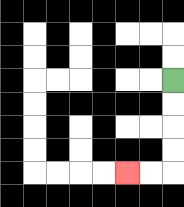{'start': '[7, 3]', 'end': '[5, 7]', 'path_directions': 'D,D,D,D,L,L', 'path_coordinates': '[[7, 3], [7, 4], [7, 5], [7, 6], [7, 7], [6, 7], [5, 7]]'}